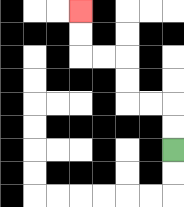{'start': '[7, 6]', 'end': '[3, 0]', 'path_directions': 'U,U,L,L,U,U,L,L,U,U', 'path_coordinates': '[[7, 6], [7, 5], [7, 4], [6, 4], [5, 4], [5, 3], [5, 2], [4, 2], [3, 2], [3, 1], [3, 0]]'}